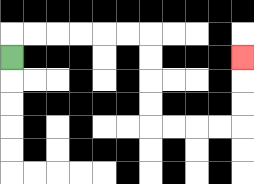{'start': '[0, 2]', 'end': '[10, 2]', 'path_directions': 'U,R,R,R,R,R,R,D,D,D,D,R,R,R,R,U,U,U', 'path_coordinates': '[[0, 2], [0, 1], [1, 1], [2, 1], [3, 1], [4, 1], [5, 1], [6, 1], [6, 2], [6, 3], [6, 4], [6, 5], [7, 5], [8, 5], [9, 5], [10, 5], [10, 4], [10, 3], [10, 2]]'}